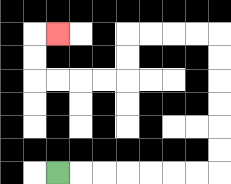{'start': '[2, 7]', 'end': '[2, 1]', 'path_directions': 'R,R,R,R,R,R,R,U,U,U,U,U,U,L,L,L,L,D,D,L,L,L,L,U,U,R', 'path_coordinates': '[[2, 7], [3, 7], [4, 7], [5, 7], [6, 7], [7, 7], [8, 7], [9, 7], [9, 6], [9, 5], [9, 4], [9, 3], [9, 2], [9, 1], [8, 1], [7, 1], [6, 1], [5, 1], [5, 2], [5, 3], [4, 3], [3, 3], [2, 3], [1, 3], [1, 2], [1, 1], [2, 1]]'}